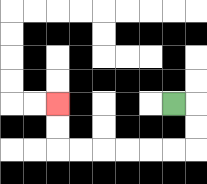{'start': '[7, 4]', 'end': '[2, 4]', 'path_directions': 'R,D,D,L,L,L,L,L,L,U,U', 'path_coordinates': '[[7, 4], [8, 4], [8, 5], [8, 6], [7, 6], [6, 6], [5, 6], [4, 6], [3, 6], [2, 6], [2, 5], [2, 4]]'}